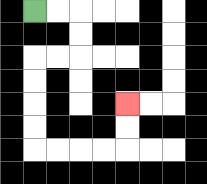{'start': '[1, 0]', 'end': '[5, 4]', 'path_directions': 'R,R,D,D,L,L,D,D,D,D,R,R,R,R,U,U', 'path_coordinates': '[[1, 0], [2, 0], [3, 0], [3, 1], [3, 2], [2, 2], [1, 2], [1, 3], [1, 4], [1, 5], [1, 6], [2, 6], [3, 6], [4, 6], [5, 6], [5, 5], [5, 4]]'}